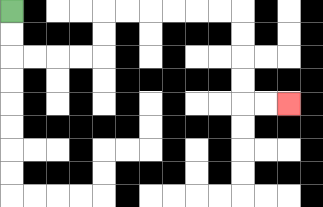{'start': '[0, 0]', 'end': '[12, 4]', 'path_directions': 'D,D,R,R,R,R,U,U,R,R,R,R,R,R,D,D,D,D,R,R', 'path_coordinates': '[[0, 0], [0, 1], [0, 2], [1, 2], [2, 2], [3, 2], [4, 2], [4, 1], [4, 0], [5, 0], [6, 0], [7, 0], [8, 0], [9, 0], [10, 0], [10, 1], [10, 2], [10, 3], [10, 4], [11, 4], [12, 4]]'}